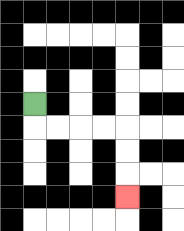{'start': '[1, 4]', 'end': '[5, 8]', 'path_directions': 'D,R,R,R,R,D,D,D', 'path_coordinates': '[[1, 4], [1, 5], [2, 5], [3, 5], [4, 5], [5, 5], [5, 6], [5, 7], [5, 8]]'}